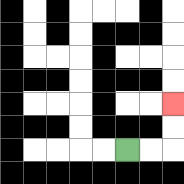{'start': '[5, 6]', 'end': '[7, 4]', 'path_directions': 'R,R,U,U', 'path_coordinates': '[[5, 6], [6, 6], [7, 6], [7, 5], [7, 4]]'}